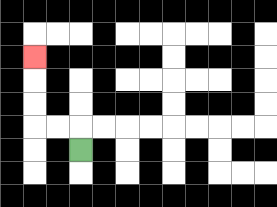{'start': '[3, 6]', 'end': '[1, 2]', 'path_directions': 'U,L,L,U,U,U', 'path_coordinates': '[[3, 6], [3, 5], [2, 5], [1, 5], [1, 4], [1, 3], [1, 2]]'}